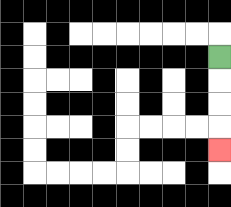{'start': '[9, 2]', 'end': '[9, 6]', 'path_directions': 'D,D,D,D', 'path_coordinates': '[[9, 2], [9, 3], [9, 4], [9, 5], [9, 6]]'}